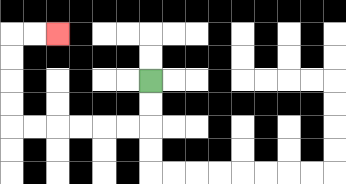{'start': '[6, 3]', 'end': '[2, 1]', 'path_directions': 'D,D,L,L,L,L,L,L,U,U,U,U,R,R', 'path_coordinates': '[[6, 3], [6, 4], [6, 5], [5, 5], [4, 5], [3, 5], [2, 5], [1, 5], [0, 5], [0, 4], [0, 3], [0, 2], [0, 1], [1, 1], [2, 1]]'}